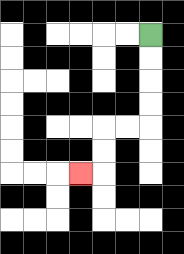{'start': '[6, 1]', 'end': '[3, 7]', 'path_directions': 'D,D,D,D,L,L,D,D,L', 'path_coordinates': '[[6, 1], [6, 2], [6, 3], [6, 4], [6, 5], [5, 5], [4, 5], [4, 6], [4, 7], [3, 7]]'}